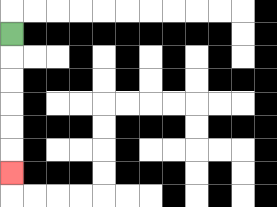{'start': '[0, 1]', 'end': '[0, 7]', 'path_directions': 'D,D,D,D,D,D', 'path_coordinates': '[[0, 1], [0, 2], [0, 3], [0, 4], [0, 5], [0, 6], [0, 7]]'}